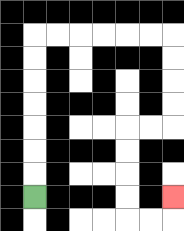{'start': '[1, 8]', 'end': '[7, 8]', 'path_directions': 'U,U,U,U,U,U,U,R,R,R,R,R,R,D,D,D,D,L,L,D,D,D,D,R,R,U', 'path_coordinates': '[[1, 8], [1, 7], [1, 6], [1, 5], [1, 4], [1, 3], [1, 2], [1, 1], [2, 1], [3, 1], [4, 1], [5, 1], [6, 1], [7, 1], [7, 2], [7, 3], [7, 4], [7, 5], [6, 5], [5, 5], [5, 6], [5, 7], [5, 8], [5, 9], [6, 9], [7, 9], [7, 8]]'}